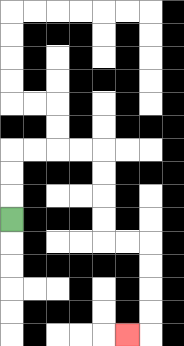{'start': '[0, 9]', 'end': '[5, 14]', 'path_directions': 'U,U,U,R,R,R,R,D,D,D,D,R,R,D,D,D,D,L', 'path_coordinates': '[[0, 9], [0, 8], [0, 7], [0, 6], [1, 6], [2, 6], [3, 6], [4, 6], [4, 7], [4, 8], [4, 9], [4, 10], [5, 10], [6, 10], [6, 11], [6, 12], [6, 13], [6, 14], [5, 14]]'}